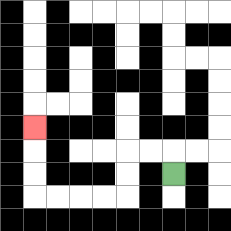{'start': '[7, 7]', 'end': '[1, 5]', 'path_directions': 'U,L,L,D,D,L,L,L,L,U,U,U', 'path_coordinates': '[[7, 7], [7, 6], [6, 6], [5, 6], [5, 7], [5, 8], [4, 8], [3, 8], [2, 8], [1, 8], [1, 7], [1, 6], [1, 5]]'}